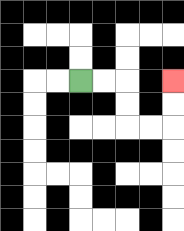{'start': '[3, 3]', 'end': '[7, 3]', 'path_directions': 'R,R,D,D,R,R,U,U', 'path_coordinates': '[[3, 3], [4, 3], [5, 3], [5, 4], [5, 5], [6, 5], [7, 5], [7, 4], [7, 3]]'}